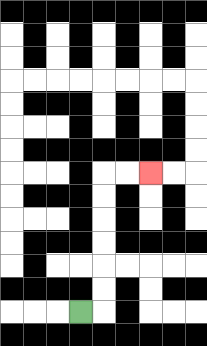{'start': '[3, 13]', 'end': '[6, 7]', 'path_directions': 'R,U,U,U,U,U,U,R,R', 'path_coordinates': '[[3, 13], [4, 13], [4, 12], [4, 11], [4, 10], [4, 9], [4, 8], [4, 7], [5, 7], [6, 7]]'}